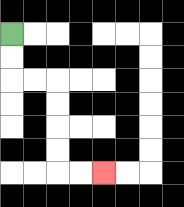{'start': '[0, 1]', 'end': '[4, 7]', 'path_directions': 'D,D,R,R,D,D,D,D,R,R', 'path_coordinates': '[[0, 1], [0, 2], [0, 3], [1, 3], [2, 3], [2, 4], [2, 5], [2, 6], [2, 7], [3, 7], [4, 7]]'}